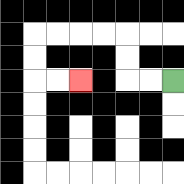{'start': '[7, 3]', 'end': '[3, 3]', 'path_directions': 'L,L,U,U,L,L,L,L,D,D,R,R', 'path_coordinates': '[[7, 3], [6, 3], [5, 3], [5, 2], [5, 1], [4, 1], [3, 1], [2, 1], [1, 1], [1, 2], [1, 3], [2, 3], [3, 3]]'}